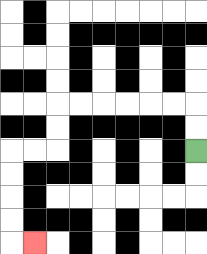{'start': '[8, 6]', 'end': '[1, 10]', 'path_directions': 'U,U,L,L,L,L,L,L,D,D,L,L,D,D,D,D,R', 'path_coordinates': '[[8, 6], [8, 5], [8, 4], [7, 4], [6, 4], [5, 4], [4, 4], [3, 4], [2, 4], [2, 5], [2, 6], [1, 6], [0, 6], [0, 7], [0, 8], [0, 9], [0, 10], [1, 10]]'}